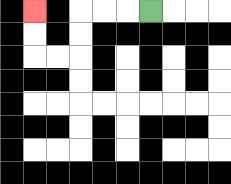{'start': '[6, 0]', 'end': '[1, 0]', 'path_directions': 'L,L,L,D,D,L,L,U,U', 'path_coordinates': '[[6, 0], [5, 0], [4, 0], [3, 0], [3, 1], [3, 2], [2, 2], [1, 2], [1, 1], [1, 0]]'}